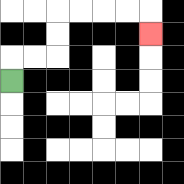{'start': '[0, 3]', 'end': '[6, 1]', 'path_directions': 'U,R,R,U,U,R,R,R,R,D', 'path_coordinates': '[[0, 3], [0, 2], [1, 2], [2, 2], [2, 1], [2, 0], [3, 0], [4, 0], [5, 0], [6, 0], [6, 1]]'}